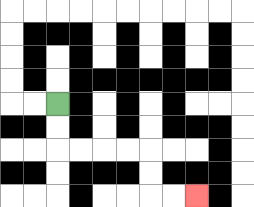{'start': '[2, 4]', 'end': '[8, 8]', 'path_directions': 'D,D,R,R,R,R,D,D,R,R', 'path_coordinates': '[[2, 4], [2, 5], [2, 6], [3, 6], [4, 6], [5, 6], [6, 6], [6, 7], [6, 8], [7, 8], [8, 8]]'}